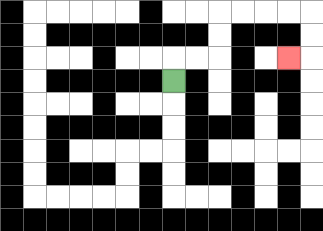{'start': '[7, 3]', 'end': '[12, 2]', 'path_directions': 'U,R,R,U,U,R,R,R,R,D,D,L', 'path_coordinates': '[[7, 3], [7, 2], [8, 2], [9, 2], [9, 1], [9, 0], [10, 0], [11, 0], [12, 0], [13, 0], [13, 1], [13, 2], [12, 2]]'}